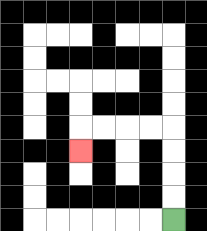{'start': '[7, 9]', 'end': '[3, 6]', 'path_directions': 'U,U,U,U,L,L,L,L,D', 'path_coordinates': '[[7, 9], [7, 8], [7, 7], [7, 6], [7, 5], [6, 5], [5, 5], [4, 5], [3, 5], [3, 6]]'}